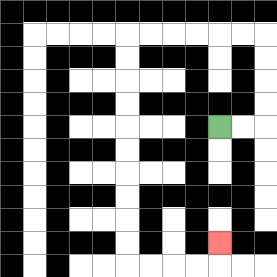{'start': '[9, 5]', 'end': '[9, 10]', 'path_directions': 'R,R,U,U,U,U,L,L,L,L,L,L,D,D,D,D,D,D,D,D,D,D,R,R,R,R,U', 'path_coordinates': '[[9, 5], [10, 5], [11, 5], [11, 4], [11, 3], [11, 2], [11, 1], [10, 1], [9, 1], [8, 1], [7, 1], [6, 1], [5, 1], [5, 2], [5, 3], [5, 4], [5, 5], [5, 6], [5, 7], [5, 8], [5, 9], [5, 10], [5, 11], [6, 11], [7, 11], [8, 11], [9, 11], [9, 10]]'}